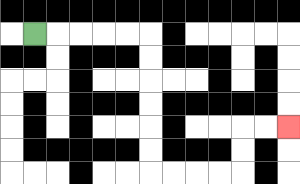{'start': '[1, 1]', 'end': '[12, 5]', 'path_directions': 'R,R,R,R,R,D,D,D,D,D,D,R,R,R,R,U,U,R,R', 'path_coordinates': '[[1, 1], [2, 1], [3, 1], [4, 1], [5, 1], [6, 1], [6, 2], [6, 3], [6, 4], [6, 5], [6, 6], [6, 7], [7, 7], [8, 7], [9, 7], [10, 7], [10, 6], [10, 5], [11, 5], [12, 5]]'}